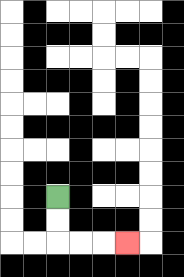{'start': '[2, 8]', 'end': '[5, 10]', 'path_directions': 'D,D,R,R,R', 'path_coordinates': '[[2, 8], [2, 9], [2, 10], [3, 10], [4, 10], [5, 10]]'}